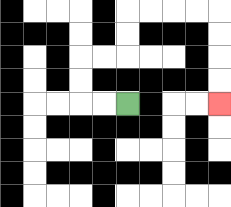{'start': '[5, 4]', 'end': '[9, 4]', 'path_directions': 'L,L,U,U,R,R,U,U,R,R,R,R,D,D,D,D', 'path_coordinates': '[[5, 4], [4, 4], [3, 4], [3, 3], [3, 2], [4, 2], [5, 2], [5, 1], [5, 0], [6, 0], [7, 0], [8, 0], [9, 0], [9, 1], [9, 2], [9, 3], [9, 4]]'}